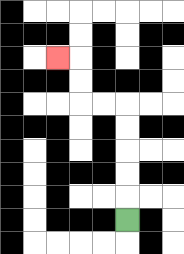{'start': '[5, 9]', 'end': '[2, 2]', 'path_directions': 'U,U,U,U,U,L,L,U,U,L', 'path_coordinates': '[[5, 9], [5, 8], [5, 7], [5, 6], [5, 5], [5, 4], [4, 4], [3, 4], [3, 3], [3, 2], [2, 2]]'}